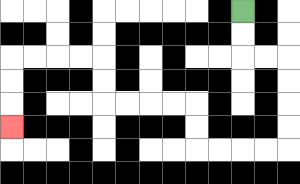{'start': '[10, 0]', 'end': '[0, 5]', 'path_directions': 'D,D,R,R,D,D,D,D,L,L,L,L,U,U,L,L,L,L,U,U,L,L,L,L,D,D,D', 'path_coordinates': '[[10, 0], [10, 1], [10, 2], [11, 2], [12, 2], [12, 3], [12, 4], [12, 5], [12, 6], [11, 6], [10, 6], [9, 6], [8, 6], [8, 5], [8, 4], [7, 4], [6, 4], [5, 4], [4, 4], [4, 3], [4, 2], [3, 2], [2, 2], [1, 2], [0, 2], [0, 3], [0, 4], [0, 5]]'}